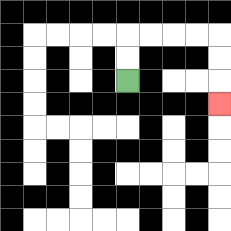{'start': '[5, 3]', 'end': '[9, 4]', 'path_directions': 'U,U,R,R,R,R,D,D,D', 'path_coordinates': '[[5, 3], [5, 2], [5, 1], [6, 1], [7, 1], [8, 1], [9, 1], [9, 2], [9, 3], [9, 4]]'}